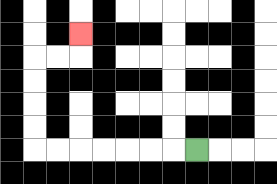{'start': '[8, 6]', 'end': '[3, 1]', 'path_directions': 'L,L,L,L,L,L,L,U,U,U,U,R,R,U', 'path_coordinates': '[[8, 6], [7, 6], [6, 6], [5, 6], [4, 6], [3, 6], [2, 6], [1, 6], [1, 5], [1, 4], [1, 3], [1, 2], [2, 2], [3, 2], [3, 1]]'}